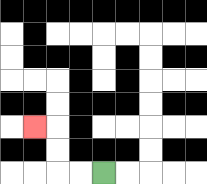{'start': '[4, 7]', 'end': '[1, 5]', 'path_directions': 'L,L,U,U,L', 'path_coordinates': '[[4, 7], [3, 7], [2, 7], [2, 6], [2, 5], [1, 5]]'}